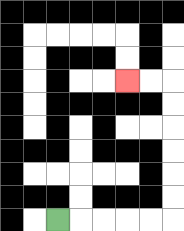{'start': '[2, 9]', 'end': '[5, 3]', 'path_directions': 'R,R,R,R,R,U,U,U,U,U,U,L,L', 'path_coordinates': '[[2, 9], [3, 9], [4, 9], [5, 9], [6, 9], [7, 9], [7, 8], [7, 7], [7, 6], [7, 5], [7, 4], [7, 3], [6, 3], [5, 3]]'}